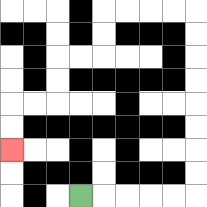{'start': '[3, 8]', 'end': '[0, 6]', 'path_directions': 'R,R,R,R,R,U,U,U,U,U,U,U,U,L,L,L,L,D,D,L,L,D,D,L,L,D,D', 'path_coordinates': '[[3, 8], [4, 8], [5, 8], [6, 8], [7, 8], [8, 8], [8, 7], [8, 6], [8, 5], [8, 4], [8, 3], [8, 2], [8, 1], [8, 0], [7, 0], [6, 0], [5, 0], [4, 0], [4, 1], [4, 2], [3, 2], [2, 2], [2, 3], [2, 4], [1, 4], [0, 4], [0, 5], [0, 6]]'}